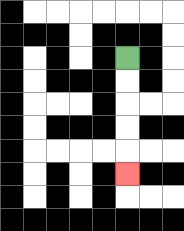{'start': '[5, 2]', 'end': '[5, 7]', 'path_directions': 'D,D,D,D,D', 'path_coordinates': '[[5, 2], [5, 3], [5, 4], [5, 5], [5, 6], [5, 7]]'}